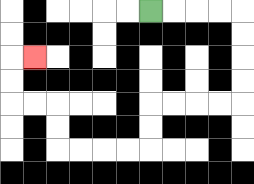{'start': '[6, 0]', 'end': '[1, 2]', 'path_directions': 'R,R,R,R,D,D,D,D,L,L,L,L,D,D,L,L,L,L,U,U,L,L,U,U,R', 'path_coordinates': '[[6, 0], [7, 0], [8, 0], [9, 0], [10, 0], [10, 1], [10, 2], [10, 3], [10, 4], [9, 4], [8, 4], [7, 4], [6, 4], [6, 5], [6, 6], [5, 6], [4, 6], [3, 6], [2, 6], [2, 5], [2, 4], [1, 4], [0, 4], [0, 3], [0, 2], [1, 2]]'}